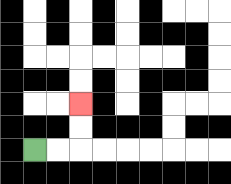{'start': '[1, 6]', 'end': '[3, 4]', 'path_directions': 'R,R,U,U', 'path_coordinates': '[[1, 6], [2, 6], [3, 6], [3, 5], [3, 4]]'}